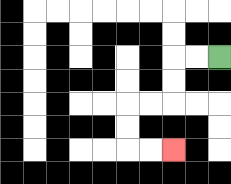{'start': '[9, 2]', 'end': '[7, 6]', 'path_directions': 'L,L,D,D,L,L,D,D,R,R', 'path_coordinates': '[[9, 2], [8, 2], [7, 2], [7, 3], [7, 4], [6, 4], [5, 4], [5, 5], [5, 6], [6, 6], [7, 6]]'}